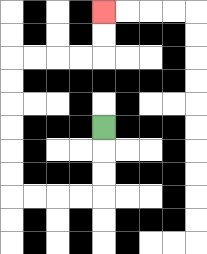{'start': '[4, 5]', 'end': '[4, 0]', 'path_directions': 'D,D,D,L,L,L,L,U,U,U,U,U,U,R,R,R,R,U,U', 'path_coordinates': '[[4, 5], [4, 6], [4, 7], [4, 8], [3, 8], [2, 8], [1, 8], [0, 8], [0, 7], [0, 6], [0, 5], [0, 4], [0, 3], [0, 2], [1, 2], [2, 2], [3, 2], [4, 2], [4, 1], [4, 0]]'}